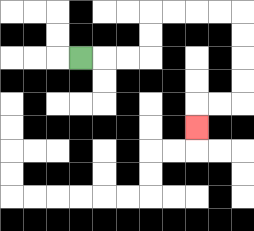{'start': '[3, 2]', 'end': '[8, 5]', 'path_directions': 'R,R,R,U,U,R,R,R,R,D,D,D,D,L,L,D', 'path_coordinates': '[[3, 2], [4, 2], [5, 2], [6, 2], [6, 1], [6, 0], [7, 0], [8, 0], [9, 0], [10, 0], [10, 1], [10, 2], [10, 3], [10, 4], [9, 4], [8, 4], [8, 5]]'}